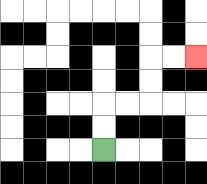{'start': '[4, 6]', 'end': '[8, 2]', 'path_directions': 'U,U,R,R,U,U,R,R', 'path_coordinates': '[[4, 6], [4, 5], [4, 4], [5, 4], [6, 4], [6, 3], [6, 2], [7, 2], [8, 2]]'}